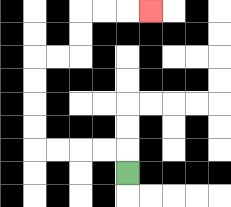{'start': '[5, 7]', 'end': '[6, 0]', 'path_directions': 'U,L,L,L,L,U,U,U,U,R,R,U,U,R,R,R', 'path_coordinates': '[[5, 7], [5, 6], [4, 6], [3, 6], [2, 6], [1, 6], [1, 5], [1, 4], [1, 3], [1, 2], [2, 2], [3, 2], [3, 1], [3, 0], [4, 0], [5, 0], [6, 0]]'}